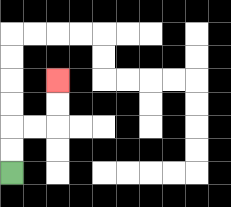{'start': '[0, 7]', 'end': '[2, 3]', 'path_directions': 'U,U,R,R,U,U', 'path_coordinates': '[[0, 7], [0, 6], [0, 5], [1, 5], [2, 5], [2, 4], [2, 3]]'}